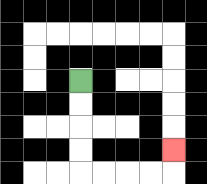{'start': '[3, 3]', 'end': '[7, 6]', 'path_directions': 'D,D,D,D,R,R,R,R,U', 'path_coordinates': '[[3, 3], [3, 4], [3, 5], [3, 6], [3, 7], [4, 7], [5, 7], [6, 7], [7, 7], [7, 6]]'}